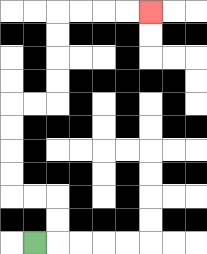{'start': '[1, 10]', 'end': '[6, 0]', 'path_directions': 'R,U,U,L,L,U,U,U,U,R,R,U,U,U,U,R,R,R,R', 'path_coordinates': '[[1, 10], [2, 10], [2, 9], [2, 8], [1, 8], [0, 8], [0, 7], [0, 6], [0, 5], [0, 4], [1, 4], [2, 4], [2, 3], [2, 2], [2, 1], [2, 0], [3, 0], [4, 0], [5, 0], [6, 0]]'}